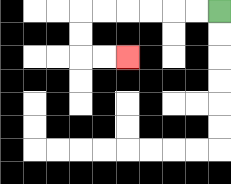{'start': '[9, 0]', 'end': '[5, 2]', 'path_directions': 'L,L,L,L,L,L,D,D,R,R', 'path_coordinates': '[[9, 0], [8, 0], [7, 0], [6, 0], [5, 0], [4, 0], [3, 0], [3, 1], [3, 2], [4, 2], [5, 2]]'}